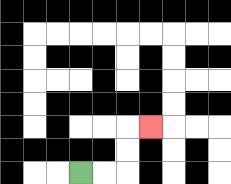{'start': '[3, 7]', 'end': '[6, 5]', 'path_directions': 'R,R,U,U,R', 'path_coordinates': '[[3, 7], [4, 7], [5, 7], [5, 6], [5, 5], [6, 5]]'}